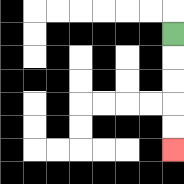{'start': '[7, 1]', 'end': '[7, 6]', 'path_directions': 'D,D,D,D,D', 'path_coordinates': '[[7, 1], [7, 2], [7, 3], [7, 4], [7, 5], [7, 6]]'}